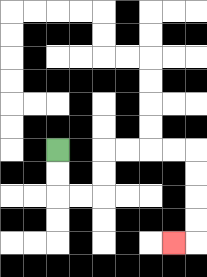{'start': '[2, 6]', 'end': '[7, 10]', 'path_directions': 'D,D,R,R,U,U,R,R,R,R,D,D,D,D,L', 'path_coordinates': '[[2, 6], [2, 7], [2, 8], [3, 8], [4, 8], [4, 7], [4, 6], [5, 6], [6, 6], [7, 6], [8, 6], [8, 7], [8, 8], [8, 9], [8, 10], [7, 10]]'}